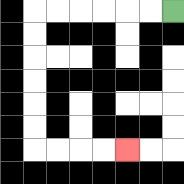{'start': '[7, 0]', 'end': '[5, 6]', 'path_directions': 'L,L,L,L,L,L,D,D,D,D,D,D,R,R,R,R', 'path_coordinates': '[[7, 0], [6, 0], [5, 0], [4, 0], [3, 0], [2, 0], [1, 0], [1, 1], [1, 2], [1, 3], [1, 4], [1, 5], [1, 6], [2, 6], [3, 6], [4, 6], [5, 6]]'}